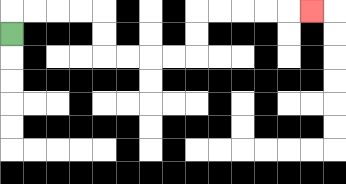{'start': '[0, 1]', 'end': '[13, 0]', 'path_directions': 'U,R,R,R,R,D,D,R,R,R,R,U,U,R,R,R,R,R', 'path_coordinates': '[[0, 1], [0, 0], [1, 0], [2, 0], [3, 0], [4, 0], [4, 1], [4, 2], [5, 2], [6, 2], [7, 2], [8, 2], [8, 1], [8, 0], [9, 0], [10, 0], [11, 0], [12, 0], [13, 0]]'}